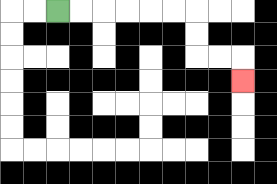{'start': '[2, 0]', 'end': '[10, 3]', 'path_directions': 'R,R,R,R,R,R,D,D,R,R,D', 'path_coordinates': '[[2, 0], [3, 0], [4, 0], [5, 0], [6, 0], [7, 0], [8, 0], [8, 1], [8, 2], [9, 2], [10, 2], [10, 3]]'}